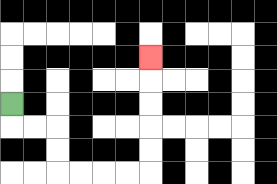{'start': '[0, 4]', 'end': '[6, 2]', 'path_directions': 'D,R,R,D,D,R,R,R,R,U,U,U,U,U', 'path_coordinates': '[[0, 4], [0, 5], [1, 5], [2, 5], [2, 6], [2, 7], [3, 7], [4, 7], [5, 7], [6, 7], [6, 6], [6, 5], [6, 4], [6, 3], [6, 2]]'}